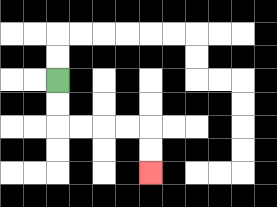{'start': '[2, 3]', 'end': '[6, 7]', 'path_directions': 'D,D,R,R,R,R,D,D', 'path_coordinates': '[[2, 3], [2, 4], [2, 5], [3, 5], [4, 5], [5, 5], [6, 5], [6, 6], [6, 7]]'}